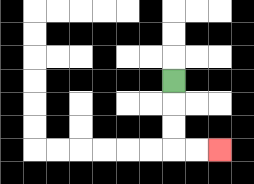{'start': '[7, 3]', 'end': '[9, 6]', 'path_directions': 'D,D,D,R,R', 'path_coordinates': '[[7, 3], [7, 4], [7, 5], [7, 6], [8, 6], [9, 6]]'}